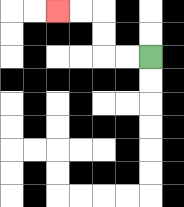{'start': '[6, 2]', 'end': '[2, 0]', 'path_directions': 'L,L,U,U,L,L', 'path_coordinates': '[[6, 2], [5, 2], [4, 2], [4, 1], [4, 0], [3, 0], [2, 0]]'}